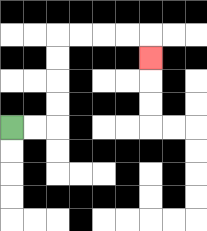{'start': '[0, 5]', 'end': '[6, 2]', 'path_directions': 'R,R,U,U,U,U,R,R,R,R,D', 'path_coordinates': '[[0, 5], [1, 5], [2, 5], [2, 4], [2, 3], [2, 2], [2, 1], [3, 1], [4, 1], [5, 1], [6, 1], [6, 2]]'}